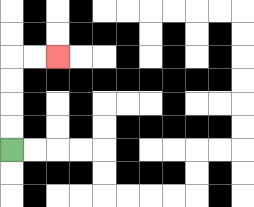{'start': '[0, 6]', 'end': '[2, 2]', 'path_directions': 'U,U,U,U,R,R', 'path_coordinates': '[[0, 6], [0, 5], [0, 4], [0, 3], [0, 2], [1, 2], [2, 2]]'}